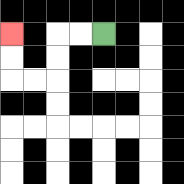{'start': '[4, 1]', 'end': '[0, 1]', 'path_directions': 'L,L,D,D,L,L,U,U', 'path_coordinates': '[[4, 1], [3, 1], [2, 1], [2, 2], [2, 3], [1, 3], [0, 3], [0, 2], [0, 1]]'}